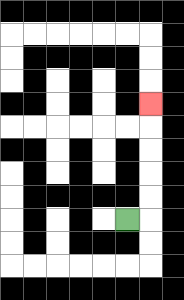{'start': '[5, 9]', 'end': '[6, 4]', 'path_directions': 'R,U,U,U,U,U', 'path_coordinates': '[[5, 9], [6, 9], [6, 8], [6, 7], [6, 6], [6, 5], [6, 4]]'}